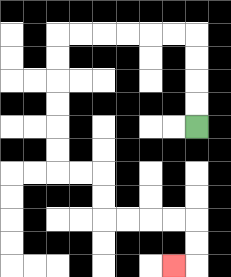{'start': '[8, 5]', 'end': '[7, 11]', 'path_directions': 'U,U,U,U,L,L,L,L,L,L,D,D,D,D,D,D,R,R,D,D,R,R,R,R,D,D,L', 'path_coordinates': '[[8, 5], [8, 4], [8, 3], [8, 2], [8, 1], [7, 1], [6, 1], [5, 1], [4, 1], [3, 1], [2, 1], [2, 2], [2, 3], [2, 4], [2, 5], [2, 6], [2, 7], [3, 7], [4, 7], [4, 8], [4, 9], [5, 9], [6, 9], [7, 9], [8, 9], [8, 10], [8, 11], [7, 11]]'}